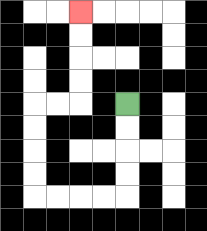{'start': '[5, 4]', 'end': '[3, 0]', 'path_directions': 'D,D,D,D,L,L,L,L,U,U,U,U,R,R,U,U,U,U', 'path_coordinates': '[[5, 4], [5, 5], [5, 6], [5, 7], [5, 8], [4, 8], [3, 8], [2, 8], [1, 8], [1, 7], [1, 6], [1, 5], [1, 4], [2, 4], [3, 4], [3, 3], [3, 2], [3, 1], [3, 0]]'}